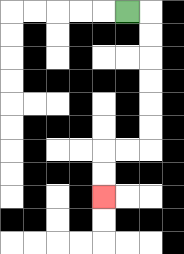{'start': '[5, 0]', 'end': '[4, 8]', 'path_directions': 'R,D,D,D,D,D,D,L,L,D,D', 'path_coordinates': '[[5, 0], [6, 0], [6, 1], [6, 2], [6, 3], [6, 4], [6, 5], [6, 6], [5, 6], [4, 6], [4, 7], [4, 8]]'}